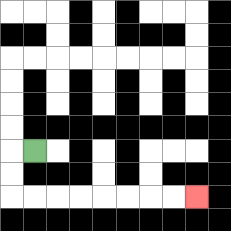{'start': '[1, 6]', 'end': '[8, 8]', 'path_directions': 'L,D,D,R,R,R,R,R,R,R,R', 'path_coordinates': '[[1, 6], [0, 6], [0, 7], [0, 8], [1, 8], [2, 8], [3, 8], [4, 8], [5, 8], [6, 8], [7, 8], [8, 8]]'}